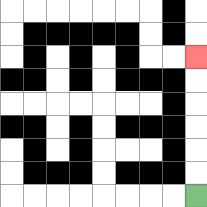{'start': '[8, 8]', 'end': '[8, 2]', 'path_directions': 'U,U,U,U,U,U', 'path_coordinates': '[[8, 8], [8, 7], [8, 6], [8, 5], [8, 4], [8, 3], [8, 2]]'}